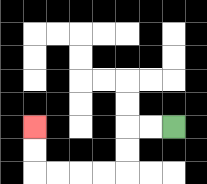{'start': '[7, 5]', 'end': '[1, 5]', 'path_directions': 'L,L,D,D,L,L,L,L,U,U', 'path_coordinates': '[[7, 5], [6, 5], [5, 5], [5, 6], [5, 7], [4, 7], [3, 7], [2, 7], [1, 7], [1, 6], [1, 5]]'}